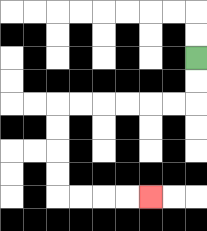{'start': '[8, 2]', 'end': '[6, 8]', 'path_directions': 'D,D,L,L,L,L,L,L,D,D,D,D,R,R,R,R', 'path_coordinates': '[[8, 2], [8, 3], [8, 4], [7, 4], [6, 4], [5, 4], [4, 4], [3, 4], [2, 4], [2, 5], [2, 6], [2, 7], [2, 8], [3, 8], [4, 8], [5, 8], [6, 8]]'}